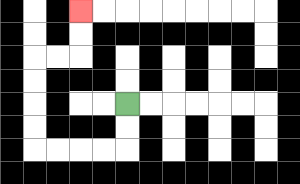{'start': '[5, 4]', 'end': '[3, 0]', 'path_directions': 'D,D,L,L,L,L,U,U,U,U,R,R,U,U', 'path_coordinates': '[[5, 4], [5, 5], [5, 6], [4, 6], [3, 6], [2, 6], [1, 6], [1, 5], [1, 4], [1, 3], [1, 2], [2, 2], [3, 2], [3, 1], [3, 0]]'}